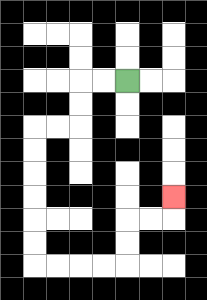{'start': '[5, 3]', 'end': '[7, 8]', 'path_directions': 'L,L,D,D,L,L,D,D,D,D,D,D,R,R,R,R,U,U,R,R,U', 'path_coordinates': '[[5, 3], [4, 3], [3, 3], [3, 4], [3, 5], [2, 5], [1, 5], [1, 6], [1, 7], [1, 8], [1, 9], [1, 10], [1, 11], [2, 11], [3, 11], [4, 11], [5, 11], [5, 10], [5, 9], [6, 9], [7, 9], [7, 8]]'}